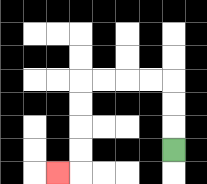{'start': '[7, 6]', 'end': '[2, 7]', 'path_directions': 'U,U,U,L,L,L,L,D,D,D,D,L', 'path_coordinates': '[[7, 6], [7, 5], [7, 4], [7, 3], [6, 3], [5, 3], [4, 3], [3, 3], [3, 4], [3, 5], [3, 6], [3, 7], [2, 7]]'}